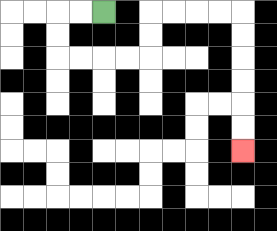{'start': '[4, 0]', 'end': '[10, 6]', 'path_directions': 'L,L,D,D,R,R,R,R,U,U,R,R,R,R,D,D,D,D,D,D', 'path_coordinates': '[[4, 0], [3, 0], [2, 0], [2, 1], [2, 2], [3, 2], [4, 2], [5, 2], [6, 2], [6, 1], [6, 0], [7, 0], [8, 0], [9, 0], [10, 0], [10, 1], [10, 2], [10, 3], [10, 4], [10, 5], [10, 6]]'}